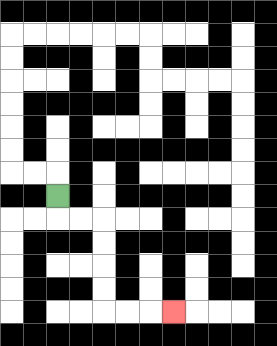{'start': '[2, 8]', 'end': '[7, 13]', 'path_directions': 'D,R,R,D,D,D,D,R,R,R', 'path_coordinates': '[[2, 8], [2, 9], [3, 9], [4, 9], [4, 10], [4, 11], [4, 12], [4, 13], [5, 13], [6, 13], [7, 13]]'}